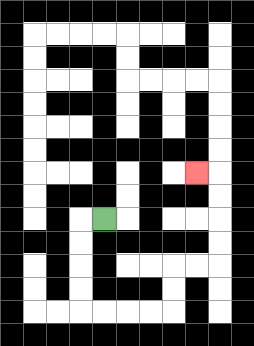{'start': '[4, 9]', 'end': '[8, 7]', 'path_directions': 'L,D,D,D,D,R,R,R,R,U,U,R,R,U,U,U,U,L', 'path_coordinates': '[[4, 9], [3, 9], [3, 10], [3, 11], [3, 12], [3, 13], [4, 13], [5, 13], [6, 13], [7, 13], [7, 12], [7, 11], [8, 11], [9, 11], [9, 10], [9, 9], [9, 8], [9, 7], [8, 7]]'}